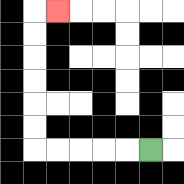{'start': '[6, 6]', 'end': '[2, 0]', 'path_directions': 'L,L,L,L,L,U,U,U,U,U,U,R', 'path_coordinates': '[[6, 6], [5, 6], [4, 6], [3, 6], [2, 6], [1, 6], [1, 5], [1, 4], [1, 3], [1, 2], [1, 1], [1, 0], [2, 0]]'}